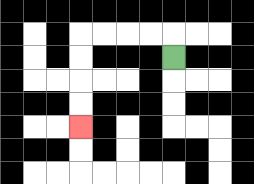{'start': '[7, 2]', 'end': '[3, 5]', 'path_directions': 'U,L,L,L,L,D,D,D,D', 'path_coordinates': '[[7, 2], [7, 1], [6, 1], [5, 1], [4, 1], [3, 1], [3, 2], [3, 3], [3, 4], [3, 5]]'}